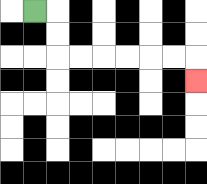{'start': '[1, 0]', 'end': '[8, 3]', 'path_directions': 'R,D,D,R,R,R,R,R,R,D', 'path_coordinates': '[[1, 0], [2, 0], [2, 1], [2, 2], [3, 2], [4, 2], [5, 2], [6, 2], [7, 2], [8, 2], [8, 3]]'}